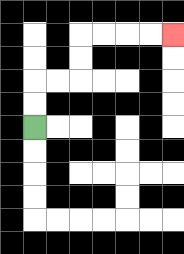{'start': '[1, 5]', 'end': '[7, 1]', 'path_directions': 'U,U,R,R,U,U,R,R,R,R', 'path_coordinates': '[[1, 5], [1, 4], [1, 3], [2, 3], [3, 3], [3, 2], [3, 1], [4, 1], [5, 1], [6, 1], [7, 1]]'}